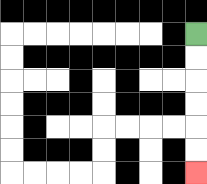{'start': '[8, 1]', 'end': '[8, 7]', 'path_directions': 'D,D,D,D,D,D', 'path_coordinates': '[[8, 1], [8, 2], [8, 3], [8, 4], [8, 5], [8, 6], [8, 7]]'}